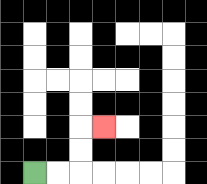{'start': '[1, 7]', 'end': '[4, 5]', 'path_directions': 'R,R,U,U,R', 'path_coordinates': '[[1, 7], [2, 7], [3, 7], [3, 6], [3, 5], [4, 5]]'}